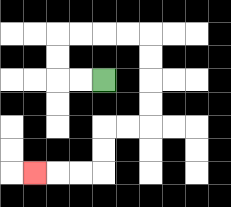{'start': '[4, 3]', 'end': '[1, 7]', 'path_directions': 'L,L,U,U,R,R,R,R,D,D,D,D,L,L,D,D,L,L,L', 'path_coordinates': '[[4, 3], [3, 3], [2, 3], [2, 2], [2, 1], [3, 1], [4, 1], [5, 1], [6, 1], [6, 2], [6, 3], [6, 4], [6, 5], [5, 5], [4, 5], [4, 6], [4, 7], [3, 7], [2, 7], [1, 7]]'}